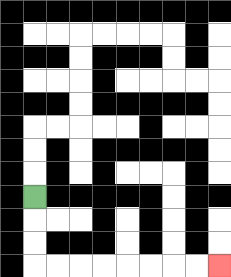{'start': '[1, 8]', 'end': '[9, 11]', 'path_directions': 'D,D,D,R,R,R,R,R,R,R,R', 'path_coordinates': '[[1, 8], [1, 9], [1, 10], [1, 11], [2, 11], [3, 11], [4, 11], [5, 11], [6, 11], [7, 11], [8, 11], [9, 11]]'}